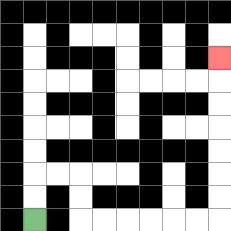{'start': '[1, 9]', 'end': '[9, 2]', 'path_directions': 'U,U,R,R,D,D,R,R,R,R,R,R,U,U,U,U,U,U,U', 'path_coordinates': '[[1, 9], [1, 8], [1, 7], [2, 7], [3, 7], [3, 8], [3, 9], [4, 9], [5, 9], [6, 9], [7, 9], [8, 9], [9, 9], [9, 8], [9, 7], [9, 6], [9, 5], [9, 4], [9, 3], [9, 2]]'}